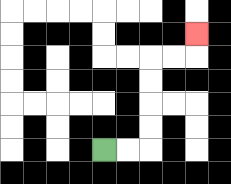{'start': '[4, 6]', 'end': '[8, 1]', 'path_directions': 'R,R,U,U,U,U,R,R,U', 'path_coordinates': '[[4, 6], [5, 6], [6, 6], [6, 5], [6, 4], [6, 3], [6, 2], [7, 2], [8, 2], [8, 1]]'}